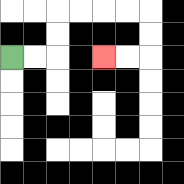{'start': '[0, 2]', 'end': '[4, 2]', 'path_directions': 'R,R,U,U,R,R,R,R,D,D,L,L', 'path_coordinates': '[[0, 2], [1, 2], [2, 2], [2, 1], [2, 0], [3, 0], [4, 0], [5, 0], [6, 0], [6, 1], [6, 2], [5, 2], [4, 2]]'}